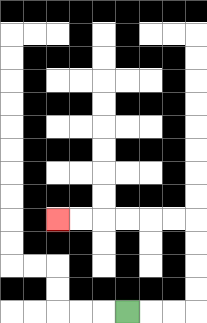{'start': '[5, 13]', 'end': '[2, 9]', 'path_directions': 'R,R,R,U,U,U,U,L,L,L,L,L,L', 'path_coordinates': '[[5, 13], [6, 13], [7, 13], [8, 13], [8, 12], [8, 11], [8, 10], [8, 9], [7, 9], [6, 9], [5, 9], [4, 9], [3, 9], [2, 9]]'}